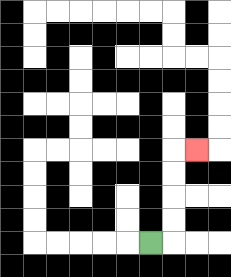{'start': '[6, 10]', 'end': '[8, 6]', 'path_directions': 'R,U,U,U,U,R', 'path_coordinates': '[[6, 10], [7, 10], [7, 9], [7, 8], [7, 7], [7, 6], [8, 6]]'}